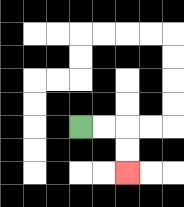{'start': '[3, 5]', 'end': '[5, 7]', 'path_directions': 'R,R,D,D', 'path_coordinates': '[[3, 5], [4, 5], [5, 5], [5, 6], [5, 7]]'}